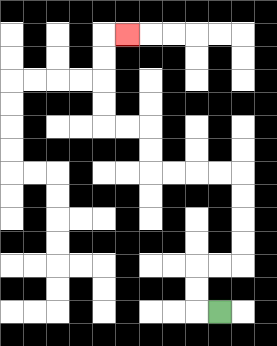{'start': '[9, 13]', 'end': '[5, 1]', 'path_directions': 'L,U,U,R,R,U,U,U,U,L,L,L,L,U,U,L,L,U,U,U,U,R', 'path_coordinates': '[[9, 13], [8, 13], [8, 12], [8, 11], [9, 11], [10, 11], [10, 10], [10, 9], [10, 8], [10, 7], [9, 7], [8, 7], [7, 7], [6, 7], [6, 6], [6, 5], [5, 5], [4, 5], [4, 4], [4, 3], [4, 2], [4, 1], [5, 1]]'}